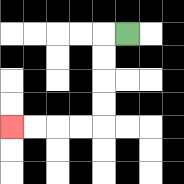{'start': '[5, 1]', 'end': '[0, 5]', 'path_directions': 'L,D,D,D,D,L,L,L,L', 'path_coordinates': '[[5, 1], [4, 1], [4, 2], [4, 3], [4, 4], [4, 5], [3, 5], [2, 5], [1, 5], [0, 5]]'}